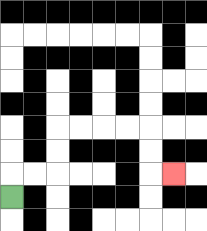{'start': '[0, 8]', 'end': '[7, 7]', 'path_directions': 'U,R,R,U,U,R,R,R,R,D,D,R', 'path_coordinates': '[[0, 8], [0, 7], [1, 7], [2, 7], [2, 6], [2, 5], [3, 5], [4, 5], [5, 5], [6, 5], [6, 6], [6, 7], [7, 7]]'}